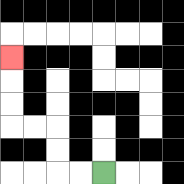{'start': '[4, 7]', 'end': '[0, 2]', 'path_directions': 'L,L,U,U,L,L,U,U,U', 'path_coordinates': '[[4, 7], [3, 7], [2, 7], [2, 6], [2, 5], [1, 5], [0, 5], [0, 4], [0, 3], [0, 2]]'}